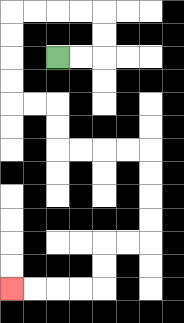{'start': '[2, 2]', 'end': '[0, 12]', 'path_directions': 'R,R,U,U,L,L,L,L,D,D,D,D,R,R,D,D,R,R,R,R,D,D,D,D,L,L,D,D,L,L,L,L', 'path_coordinates': '[[2, 2], [3, 2], [4, 2], [4, 1], [4, 0], [3, 0], [2, 0], [1, 0], [0, 0], [0, 1], [0, 2], [0, 3], [0, 4], [1, 4], [2, 4], [2, 5], [2, 6], [3, 6], [4, 6], [5, 6], [6, 6], [6, 7], [6, 8], [6, 9], [6, 10], [5, 10], [4, 10], [4, 11], [4, 12], [3, 12], [2, 12], [1, 12], [0, 12]]'}